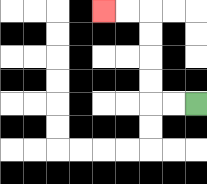{'start': '[8, 4]', 'end': '[4, 0]', 'path_directions': 'L,L,U,U,U,U,L,L', 'path_coordinates': '[[8, 4], [7, 4], [6, 4], [6, 3], [6, 2], [6, 1], [6, 0], [5, 0], [4, 0]]'}